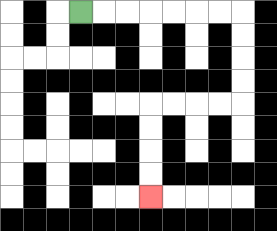{'start': '[3, 0]', 'end': '[6, 8]', 'path_directions': 'R,R,R,R,R,R,R,D,D,D,D,L,L,L,L,D,D,D,D', 'path_coordinates': '[[3, 0], [4, 0], [5, 0], [6, 0], [7, 0], [8, 0], [9, 0], [10, 0], [10, 1], [10, 2], [10, 3], [10, 4], [9, 4], [8, 4], [7, 4], [6, 4], [6, 5], [6, 6], [6, 7], [6, 8]]'}